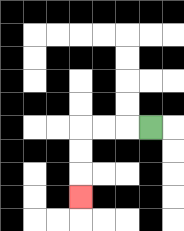{'start': '[6, 5]', 'end': '[3, 8]', 'path_directions': 'L,L,L,D,D,D', 'path_coordinates': '[[6, 5], [5, 5], [4, 5], [3, 5], [3, 6], [3, 7], [3, 8]]'}